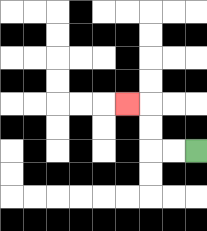{'start': '[8, 6]', 'end': '[5, 4]', 'path_directions': 'L,L,U,U,L', 'path_coordinates': '[[8, 6], [7, 6], [6, 6], [6, 5], [6, 4], [5, 4]]'}